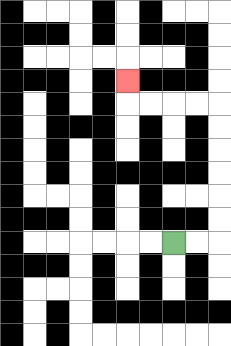{'start': '[7, 10]', 'end': '[5, 3]', 'path_directions': 'R,R,U,U,U,U,U,U,L,L,L,L,U', 'path_coordinates': '[[7, 10], [8, 10], [9, 10], [9, 9], [9, 8], [9, 7], [9, 6], [9, 5], [9, 4], [8, 4], [7, 4], [6, 4], [5, 4], [5, 3]]'}